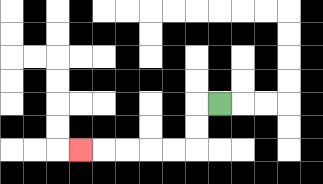{'start': '[9, 4]', 'end': '[3, 6]', 'path_directions': 'L,D,D,L,L,L,L,L', 'path_coordinates': '[[9, 4], [8, 4], [8, 5], [8, 6], [7, 6], [6, 6], [5, 6], [4, 6], [3, 6]]'}